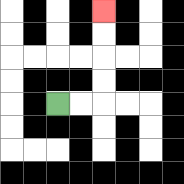{'start': '[2, 4]', 'end': '[4, 0]', 'path_directions': 'R,R,U,U,U,U', 'path_coordinates': '[[2, 4], [3, 4], [4, 4], [4, 3], [4, 2], [4, 1], [4, 0]]'}